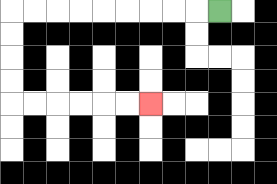{'start': '[9, 0]', 'end': '[6, 4]', 'path_directions': 'L,L,L,L,L,L,L,L,L,D,D,D,D,R,R,R,R,R,R', 'path_coordinates': '[[9, 0], [8, 0], [7, 0], [6, 0], [5, 0], [4, 0], [3, 0], [2, 0], [1, 0], [0, 0], [0, 1], [0, 2], [0, 3], [0, 4], [1, 4], [2, 4], [3, 4], [4, 4], [5, 4], [6, 4]]'}